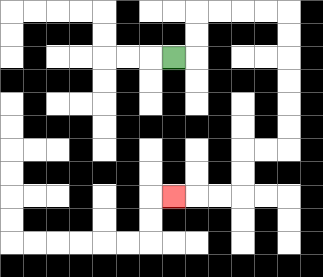{'start': '[7, 2]', 'end': '[7, 8]', 'path_directions': 'R,U,U,R,R,R,R,D,D,D,D,D,D,L,L,D,D,L,L,L', 'path_coordinates': '[[7, 2], [8, 2], [8, 1], [8, 0], [9, 0], [10, 0], [11, 0], [12, 0], [12, 1], [12, 2], [12, 3], [12, 4], [12, 5], [12, 6], [11, 6], [10, 6], [10, 7], [10, 8], [9, 8], [8, 8], [7, 8]]'}